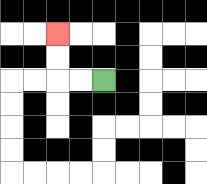{'start': '[4, 3]', 'end': '[2, 1]', 'path_directions': 'L,L,U,U', 'path_coordinates': '[[4, 3], [3, 3], [2, 3], [2, 2], [2, 1]]'}